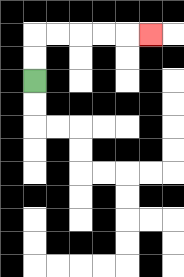{'start': '[1, 3]', 'end': '[6, 1]', 'path_directions': 'U,U,R,R,R,R,R', 'path_coordinates': '[[1, 3], [1, 2], [1, 1], [2, 1], [3, 1], [4, 1], [5, 1], [6, 1]]'}